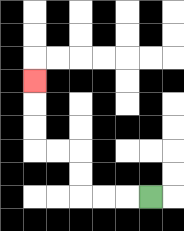{'start': '[6, 8]', 'end': '[1, 3]', 'path_directions': 'L,L,L,U,U,L,L,U,U,U', 'path_coordinates': '[[6, 8], [5, 8], [4, 8], [3, 8], [3, 7], [3, 6], [2, 6], [1, 6], [1, 5], [1, 4], [1, 3]]'}